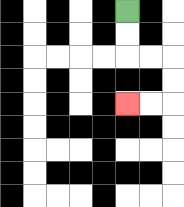{'start': '[5, 0]', 'end': '[5, 4]', 'path_directions': 'D,D,R,R,D,D,L,L', 'path_coordinates': '[[5, 0], [5, 1], [5, 2], [6, 2], [7, 2], [7, 3], [7, 4], [6, 4], [5, 4]]'}